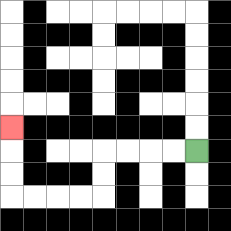{'start': '[8, 6]', 'end': '[0, 5]', 'path_directions': 'L,L,L,L,D,D,L,L,L,L,U,U,U', 'path_coordinates': '[[8, 6], [7, 6], [6, 6], [5, 6], [4, 6], [4, 7], [4, 8], [3, 8], [2, 8], [1, 8], [0, 8], [0, 7], [0, 6], [0, 5]]'}